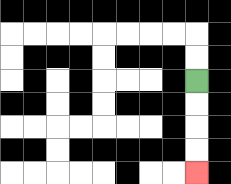{'start': '[8, 3]', 'end': '[8, 7]', 'path_directions': 'D,D,D,D', 'path_coordinates': '[[8, 3], [8, 4], [8, 5], [8, 6], [8, 7]]'}